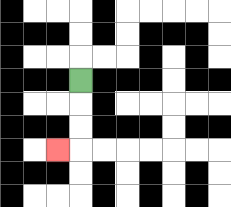{'start': '[3, 3]', 'end': '[2, 6]', 'path_directions': 'D,D,D,L', 'path_coordinates': '[[3, 3], [3, 4], [3, 5], [3, 6], [2, 6]]'}